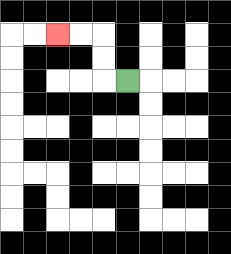{'start': '[5, 3]', 'end': '[2, 1]', 'path_directions': 'L,U,U,L,L', 'path_coordinates': '[[5, 3], [4, 3], [4, 2], [4, 1], [3, 1], [2, 1]]'}